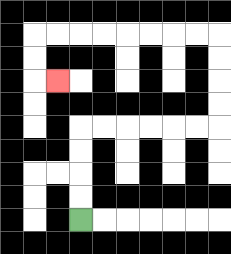{'start': '[3, 9]', 'end': '[2, 3]', 'path_directions': 'U,U,U,U,R,R,R,R,R,R,U,U,U,U,L,L,L,L,L,L,L,L,D,D,R', 'path_coordinates': '[[3, 9], [3, 8], [3, 7], [3, 6], [3, 5], [4, 5], [5, 5], [6, 5], [7, 5], [8, 5], [9, 5], [9, 4], [9, 3], [9, 2], [9, 1], [8, 1], [7, 1], [6, 1], [5, 1], [4, 1], [3, 1], [2, 1], [1, 1], [1, 2], [1, 3], [2, 3]]'}